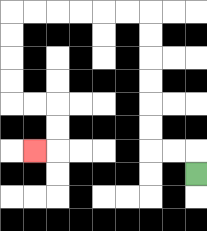{'start': '[8, 7]', 'end': '[1, 6]', 'path_directions': 'U,L,L,U,U,U,U,U,U,L,L,L,L,L,L,D,D,D,D,R,R,D,D,L', 'path_coordinates': '[[8, 7], [8, 6], [7, 6], [6, 6], [6, 5], [6, 4], [6, 3], [6, 2], [6, 1], [6, 0], [5, 0], [4, 0], [3, 0], [2, 0], [1, 0], [0, 0], [0, 1], [0, 2], [0, 3], [0, 4], [1, 4], [2, 4], [2, 5], [2, 6], [1, 6]]'}